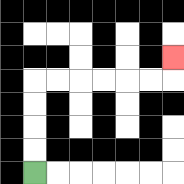{'start': '[1, 7]', 'end': '[7, 2]', 'path_directions': 'U,U,U,U,R,R,R,R,R,R,U', 'path_coordinates': '[[1, 7], [1, 6], [1, 5], [1, 4], [1, 3], [2, 3], [3, 3], [4, 3], [5, 3], [6, 3], [7, 3], [7, 2]]'}